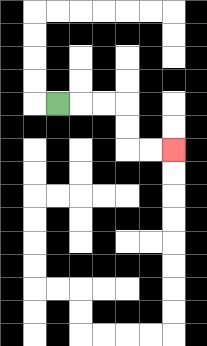{'start': '[2, 4]', 'end': '[7, 6]', 'path_directions': 'R,R,R,D,D,R,R', 'path_coordinates': '[[2, 4], [3, 4], [4, 4], [5, 4], [5, 5], [5, 6], [6, 6], [7, 6]]'}